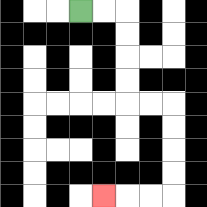{'start': '[3, 0]', 'end': '[4, 8]', 'path_directions': 'R,R,D,D,D,D,R,R,D,D,D,D,L,L,L', 'path_coordinates': '[[3, 0], [4, 0], [5, 0], [5, 1], [5, 2], [5, 3], [5, 4], [6, 4], [7, 4], [7, 5], [7, 6], [7, 7], [7, 8], [6, 8], [5, 8], [4, 8]]'}